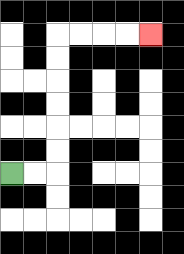{'start': '[0, 7]', 'end': '[6, 1]', 'path_directions': 'R,R,U,U,U,U,U,U,R,R,R,R', 'path_coordinates': '[[0, 7], [1, 7], [2, 7], [2, 6], [2, 5], [2, 4], [2, 3], [2, 2], [2, 1], [3, 1], [4, 1], [5, 1], [6, 1]]'}